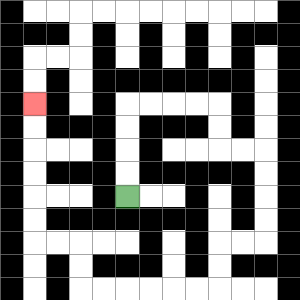{'start': '[5, 8]', 'end': '[1, 4]', 'path_directions': 'U,U,U,U,R,R,R,R,D,D,R,R,D,D,D,D,L,L,D,D,L,L,L,L,L,L,U,U,L,L,U,U,U,U,U,U', 'path_coordinates': '[[5, 8], [5, 7], [5, 6], [5, 5], [5, 4], [6, 4], [7, 4], [8, 4], [9, 4], [9, 5], [9, 6], [10, 6], [11, 6], [11, 7], [11, 8], [11, 9], [11, 10], [10, 10], [9, 10], [9, 11], [9, 12], [8, 12], [7, 12], [6, 12], [5, 12], [4, 12], [3, 12], [3, 11], [3, 10], [2, 10], [1, 10], [1, 9], [1, 8], [1, 7], [1, 6], [1, 5], [1, 4]]'}